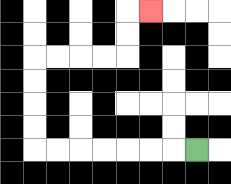{'start': '[8, 6]', 'end': '[6, 0]', 'path_directions': 'L,L,L,L,L,L,L,U,U,U,U,R,R,R,R,U,U,R', 'path_coordinates': '[[8, 6], [7, 6], [6, 6], [5, 6], [4, 6], [3, 6], [2, 6], [1, 6], [1, 5], [1, 4], [1, 3], [1, 2], [2, 2], [3, 2], [4, 2], [5, 2], [5, 1], [5, 0], [6, 0]]'}